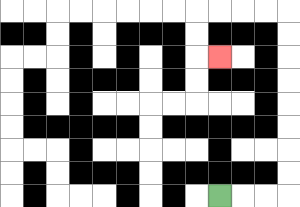{'start': '[9, 8]', 'end': '[9, 2]', 'path_directions': 'R,R,R,U,U,U,U,U,U,U,U,L,L,L,L,D,D,R', 'path_coordinates': '[[9, 8], [10, 8], [11, 8], [12, 8], [12, 7], [12, 6], [12, 5], [12, 4], [12, 3], [12, 2], [12, 1], [12, 0], [11, 0], [10, 0], [9, 0], [8, 0], [8, 1], [8, 2], [9, 2]]'}